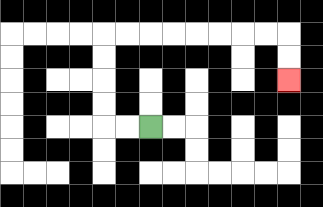{'start': '[6, 5]', 'end': '[12, 3]', 'path_directions': 'L,L,U,U,U,U,R,R,R,R,R,R,R,R,D,D', 'path_coordinates': '[[6, 5], [5, 5], [4, 5], [4, 4], [4, 3], [4, 2], [4, 1], [5, 1], [6, 1], [7, 1], [8, 1], [9, 1], [10, 1], [11, 1], [12, 1], [12, 2], [12, 3]]'}